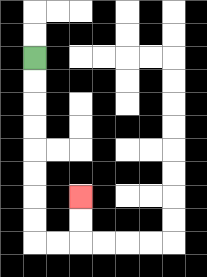{'start': '[1, 2]', 'end': '[3, 8]', 'path_directions': 'D,D,D,D,D,D,D,D,R,R,U,U', 'path_coordinates': '[[1, 2], [1, 3], [1, 4], [1, 5], [1, 6], [1, 7], [1, 8], [1, 9], [1, 10], [2, 10], [3, 10], [3, 9], [3, 8]]'}